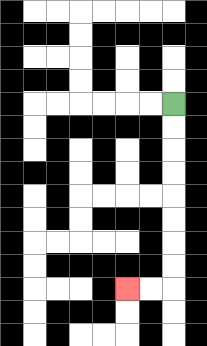{'start': '[7, 4]', 'end': '[5, 12]', 'path_directions': 'D,D,D,D,D,D,D,D,L,L', 'path_coordinates': '[[7, 4], [7, 5], [7, 6], [7, 7], [7, 8], [7, 9], [7, 10], [7, 11], [7, 12], [6, 12], [5, 12]]'}